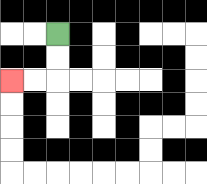{'start': '[2, 1]', 'end': '[0, 3]', 'path_directions': 'D,D,L,L', 'path_coordinates': '[[2, 1], [2, 2], [2, 3], [1, 3], [0, 3]]'}